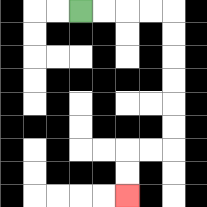{'start': '[3, 0]', 'end': '[5, 8]', 'path_directions': 'R,R,R,R,D,D,D,D,D,D,L,L,D,D', 'path_coordinates': '[[3, 0], [4, 0], [5, 0], [6, 0], [7, 0], [7, 1], [7, 2], [7, 3], [7, 4], [7, 5], [7, 6], [6, 6], [5, 6], [5, 7], [5, 8]]'}